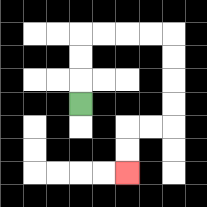{'start': '[3, 4]', 'end': '[5, 7]', 'path_directions': 'U,U,U,R,R,R,R,D,D,D,D,L,L,D,D', 'path_coordinates': '[[3, 4], [3, 3], [3, 2], [3, 1], [4, 1], [5, 1], [6, 1], [7, 1], [7, 2], [7, 3], [7, 4], [7, 5], [6, 5], [5, 5], [5, 6], [5, 7]]'}